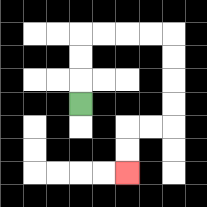{'start': '[3, 4]', 'end': '[5, 7]', 'path_directions': 'U,U,U,R,R,R,R,D,D,D,D,L,L,D,D', 'path_coordinates': '[[3, 4], [3, 3], [3, 2], [3, 1], [4, 1], [5, 1], [6, 1], [7, 1], [7, 2], [7, 3], [7, 4], [7, 5], [6, 5], [5, 5], [5, 6], [5, 7]]'}